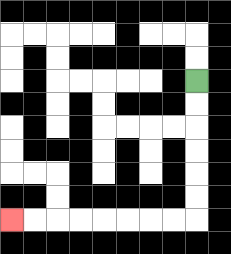{'start': '[8, 3]', 'end': '[0, 9]', 'path_directions': 'D,D,D,D,D,D,L,L,L,L,L,L,L,L', 'path_coordinates': '[[8, 3], [8, 4], [8, 5], [8, 6], [8, 7], [8, 8], [8, 9], [7, 9], [6, 9], [5, 9], [4, 9], [3, 9], [2, 9], [1, 9], [0, 9]]'}